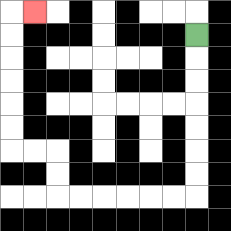{'start': '[8, 1]', 'end': '[1, 0]', 'path_directions': 'D,D,D,D,D,D,D,L,L,L,L,L,L,U,U,L,L,U,U,U,U,U,U,R', 'path_coordinates': '[[8, 1], [8, 2], [8, 3], [8, 4], [8, 5], [8, 6], [8, 7], [8, 8], [7, 8], [6, 8], [5, 8], [4, 8], [3, 8], [2, 8], [2, 7], [2, 6], [1, 6], [0, 6], [0, 5], [0, 4], [0, 3], [0, 2], [0, 1], [0, 0], [1, 0]]'}